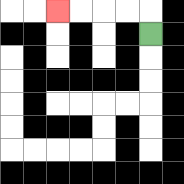{'start': '[6, 1]', 'end': '[2, 0]', 'path_directions': 'U,L,L,L,L', 'path_coordinates': '[[6, 1], [6, 0], [5, 0], [4, 0], [3, 0], [2, 0]]'}